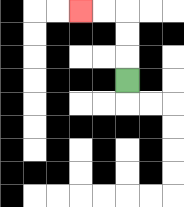{'start': '[5, 3]', 'end': '[3, 0]', 'path_directions': 'U,U,U,L,L', 'path_coordinates': '[[5, 3], [5, 2], [5, 1], [5, 0], [4, 0], [3, 0]]'}